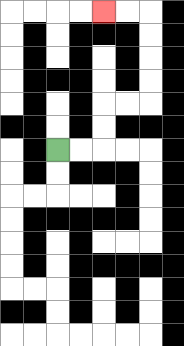{'start': '[2, 6]', 'end': '[4, 0]', 'path_directions': 'R,R,U,U,R,R,U,U,U,U,L,L', 'path_coordinates': '[[2, 6], [3, 6], [4, 6], [4, 5], [4, 4], [5, 4], [6, 4], [6, 3], [6, 2], [6, 1], [6, 0], [5, 0], [4, 0]]'}